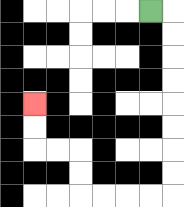{'start': '[6, 0]', 'end': '[1, 4]', 'path_directions': 'R,D,D,D,D,D,D,D,D,L,L,L,L,U,U,L,L,U,U', 'path_coordinates': '[[6, 0], [7, 0], [7, 1], [7, 2], [7, 3], [7, 4], [7, 5], [7, 6], [7, 7], [7, 8], [6, 8], [5, 8], [4, 8], [3, 8], [3, 7], [3, 6], [2, 6], [1, 6], [1, 5], [1, 4]]'}